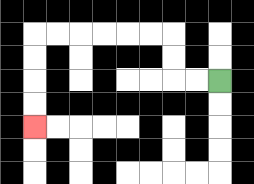{'start': '[9, 3]', 'end': '[1, 5]', 'path_directions': 'L,L,U,U,L,L,L,L,L,L,D,D,D,D', 'path_coordinates': '[[9, 3], [8, 3], [7, 3], [7, 2], [7, 1], [6, 1], [5, 1], [4, 1], [3, 1], [2, 1], [1, 1], [1, 2], [1, 3], [1, 4], [1, 5]]'}